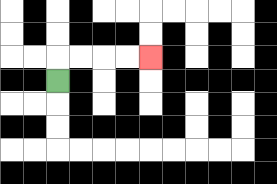{'start': '[2, 3]', 'end': '[6, 2]', 'path_directions': 'U,R,R,R,R', 'path_coordinates': '[[2, 3], [2, 2], [3, 2], [4, 2], [5, 2], [6, 2]]'}